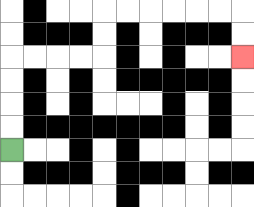{'start': '[0, 6]', 'end': '[10, 2]', 'path_directions': 'U,U,U,U,R,R,R,R,U,U,R,R,R,R,R,R,D,D', 'path_coordinates': '[[0, 6], [0, 5], [0, 4], [0, 3], [0, 2], [1, 2], [2, 2], [3, 2], [4, 2], [4, 1], [4, 0], [5, 0], [6, 0], [7, 0], [8, 0], [9, 0], [10, 0], [10, 1], [10, 2]]'}